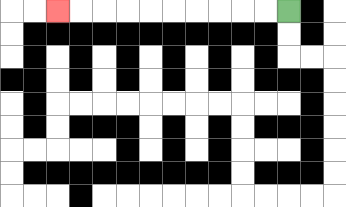{'start': '[12, 0]', 'end': '[2, 0]', 'path_directions': 'L,L,L,L,L,L,L,L,L,L', 'path_coordinates': '[[12, 0], [11, 0], [10, 0], [9, 0], [8, 0], [7, 0], [6, 0], [5, 0], [4, 0], [3, 0], [2, 0]]'}